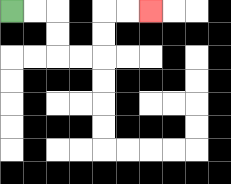{'start': '[0, 0]', 'end': '[6, 0]', 'path_directions': 'R,R,D,D,R,R,U,U,R,R', 'path_coordinates': '[[0, 0], [1, 0], [2, 0], [2, 1], [2, 2], [3, 2], [4, 2], [4, 1], [4, 0], [5, 0], [6, 0]]'}